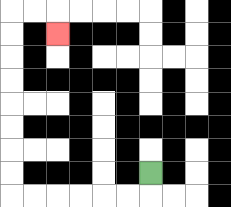{'start': '[6, 7]', 'end': '[2, 1]', 'path_directions': 'D,L,L,L,L,L,L,U,U,U,U,U,U,U,U,R,R,D', 'path_coordinates': '[[6, 7], [6, 8], [5, 8], [4, 8], [3, 8], [2, 8], [1, 8], [0, 8], [0, 7], [0, 6], [0, 5], [0, 4], [0, 3], [0, 2], [0, 1], [0, 0], [1, 0], [2, 0], [2, 1]]'}